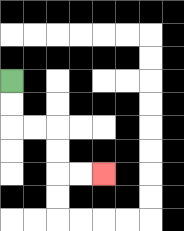{'start': '[0, 3]', 'end': '[4, 7]', 'path_directions': 'D,D,R,R,D,D,R,R', 'path_coordinates': '[[0, 3], [0, 4], [0, 5], [1, 5], [2, 5], [2, 6], [2, 7], [3, 7], [4, 7]]'}